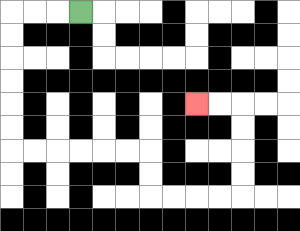{'start': '[3, 0]', 'end': '[8, 4]', 'path_directions': 'L,L,L,D,D,D,D,D,D,R,R,R,R,R,R,D,D,R,R,R,R,U,U,U,U,L,L', 'path_coordinates': '[[3, 0], [2, 0], [1, 0], [0, 0], [0, 1], [0, 2], [0, 3], [0, 4], [0, 5], [0, 6], [1, 6], [2, 6], [3, 6], [4, 6], [5, 6], [6, 6], [6, 7], [6, 8], [7, 8], [8, 8], [9, 8], [10, 8], [10, 7], [10, 6], [10, 5], [10, 4], [9, 4], [8, 4]]'}